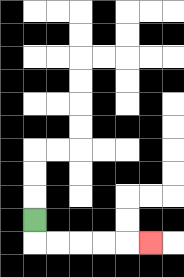{'start': '[1, 9]', 'end': '[6, 10]', 'path_directions': 'D,R,R,R,R,R', 'path_coordinates': '[[1, 9], [1, 10], [2, 10], [3, 10], [4, 10], [5, 10], [6, 10]]'}